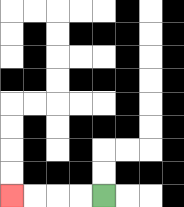{'start': '[4, 8]', 'end': '[0, 8]', 'path_directions': 'L,L,L,L', 'path_coordinates': '[[4, 8], [3, 8], [2, 8], [1, 8], [0, 8]]'}